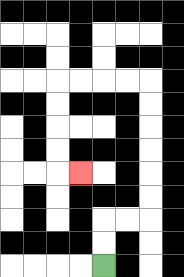{'start': '[4, 11]', 'end': '[3, 7]', 'path_directions': 'U,U,R,R,U,U,U,U,U,U,L,L,L,L,D,D,D,D,R', 'path_coordinates': '[[4, 11], [4, 10], [4, 9], [5, 9], [6, 9], [6, 8], [6, 7], [6, 6], [6, 5], [6, 4], [6, 3], [5, 3], [4, 3], [3, 3], [2, 3], [2, 4], [2, 5], [2, 6], [2, 7], [3, 7]]'}